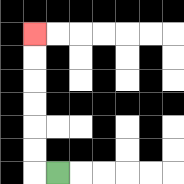{'start': '[2, 7]', 'end': '[1, 1]', 'path_directions': 'L,U,U,U,U,U,U', 'path_coordinates': '[[2, 7], [1, 7], [1, 6], [1, 5], [1, 4], [1, 3], [1, 2], [1, 1]]'}